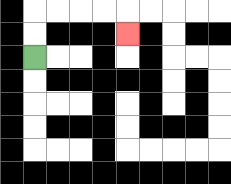{'start': '[1, 2]', 'end': '[5, 1]', 'path_directions': 'U,U,R,R,R,R,D', 'path_coordinates': '[[1, 2], [1, 1], [1, 0], [2, 0], [3, 0], [4, 0], [5, 0], [5, 1]]'}